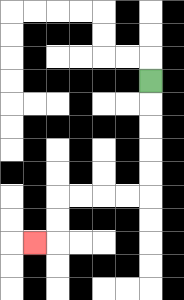{'start': '[6, 3]', 'end': '[1, 10]', 'path_directions': 'D,D,D,D,D,L,L,L,L,D,D,L', 'path_coordinates': '[[6, 3], [6, 4], [6, 5], [6, 6], [6, 7], [6, 8], [5, 8], [4, 8], [3, 8], [2, 8], [2, 9], [2, 10], [1, 10]]'}